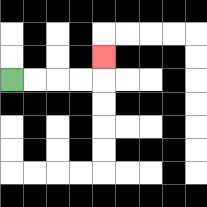{'start': '[0, 3]', 'end': '[4, 2]', 'path_directions': 'R,R,R,R,U', 'path_coordinates': '[[0, 3], [1, 3], [2, 3], [3, 3], [4, 3], [4, 2]]'}